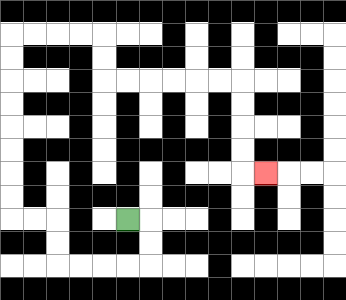{'start': '[5, 9]', 'end': '[11, 7]', 'path_directions': 'R,D,D,L,L,L,L,U,U,L,L,U,U,U,U,U,U,U,U,R,R,R,R,D,D,R,R,R,R,R,R,D,D,D,D,R', 'path_coordinates': '[[5, 9], [6, 9], [6, 10], [6, 11], [5, 11], [4, 11], [3, 11], [2, 11], [2, 10], [2, 9], [1, 9], [0, 9], [0, 8], [0, 7], [0, 6], [0, 5], [0, 4], [0, 3], [0, 2], [0, 1], [1, 1], [2, 1], [3, 1], [4, 1], [4, 2], [4, 3], [5, 3], [6, 3], [7, 3], [8, 3], [9, 3], [10, 3], [10, 4], [10, 5], [10, 6], [10, 7], [11, 7]]'}